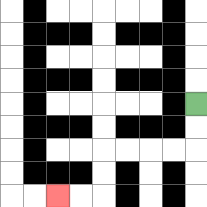{'start': '[8, 4]', 'end': '[2, 8]', 'path_directions': 'D,D,L,L,L,L,D,D,L,L', 'path_coordinates': '[[8, 4], [8, 5], [8, 6], [7, 6], [6, 6], [5, 6], [4, 6], [4, 7], [4, 8], [3, 8], [2, 8]]'}